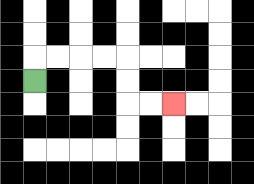{'start': '[1, 3]', 'end': '[7, 4]', 'path_directions': 'U,R,R,R,R,D,D,R,R', 'path_coordinates': '[[1, 3], [1, 2], [2, 2], [3, 2], [4, 2], [5, 2], [5, 3], [5, 4], [6, 4], [7, 4]]'}